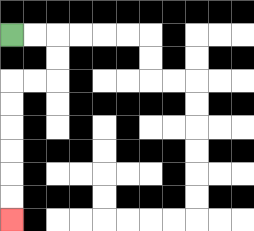{'start': '[0, 1]', 'end': '[0, 9]', 'path_directions': 'R,R,D,D,L,L,D,D,D,D,D,D', 'path_coordinates': '[[0, 1], [1, 1], [2, 1], [2, 2], [2, 3], [1, 3], [0, 3], [0, 4], [0, 5], [0, 6], [0, 7], [0, 8], [0, 9]]'}